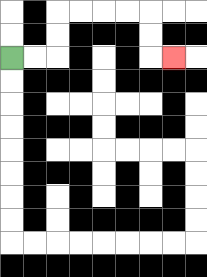{'start': '[0, 2]', 'end': '[7, 2]', 'path_directions': 'R,R,U,U,R,R,R,R,D,D,R', 'path_coordinates': '[[0, 2], [1, 2], [2, 2], [2, 1], [2, 0], [3, 0], [4, 0], [5, 0], [6, 0], [6, 1], [6, 2], [7, 2]]'}